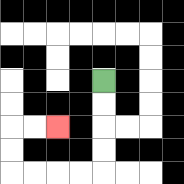{'start': '[4, 3]', 'end': '[2, 5]', 'path_directions': 'D,D,D,D,L,L,L,L,U,U,R,R', 'path_coordinates': '[[4, 3], [4, 4], [4, 5], [4, 6], [4, 7], [3, 7], [2, 7], [1, 7], [0, 7], [0, 6], [0, 5], [1, 5], [2, 5]]'}